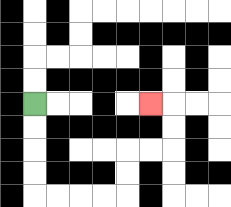{'start': '[1, 4]', 'end': '[6, 4]', 'path_directions': 'D,D,D,D,R,R,R,R,U,U,R,R,U,U,L', 'path_coordinates': '[[1, 4], [1, 5], [1, 6], [1, 7], [1, 8], [2, 8], [3, 8], [4, 8], [5, 8], [5, 7], [5, 6], [6, 6], [7, 6], [7, 5], [7, 4], [6, 4]]'}